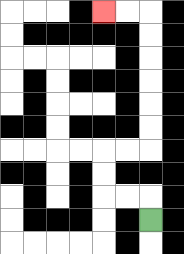{'start': '[6, 9]', 'end': '[4, 0]', 'path_directions': 'U,L,L,U,U,R,R,U,U,U,U,U,U,L,L', 'path_coordinates': '[[6, 9], [6, 8], [5, 8], [4, 8], [4, 7], [4, 6], [5, 6], [6, 6], [6, 5], [6, 4], [6, 3], [6, 2], [6, 1], [6, 0], [5, 0], [4, 0]]'}